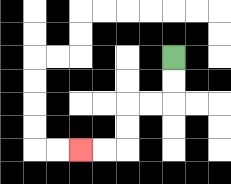{'start': '[7, 2]', 'end': '[3, 6]', 'path_directions': 'D,D,L,L,D,D,L,L', 'path_coordinates': '[[7, 2], [7, 3], [7, 4], [6, 4], [5, 4], [5, 5], [5, 6], [4, 6], [3, 6]]'}